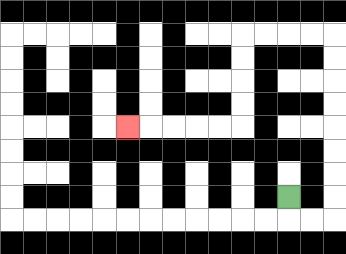{'start': '[12, 8]', 'end': '[5, 5]', 'path_directions': 'D,R,R,U,U,U,U,U,U,U,U,L,L,L,L,D,D,D,D,L,L,L,L,L', 'path_coordinates': '[[12, 8], [12, 9], [13, 9], [14, 9], [14, 8], [14, 7], [14, 6], [14, 5], [14, 4], [14, 3], [14, 2], [14, 1], [13, 1], [12, 1], [11, 1], [10, 1], [10, 2], [10, 3], [10, 4], [10, 5], [9, 5], [8, 5], [7, 5], [6, 5], [5, 5]]'}